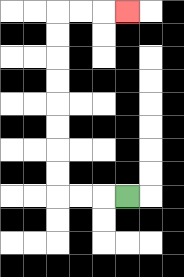{'start': '[5, 8]', 'end': '[5, 0]', 'path_directions': 'L,L,L,U,U,U,U,U,U,U,U,R,R,R', 'path_coordinates': '[[5, 8], [4, 8], [3, 8], [2, 8], [2, 7], [2, 6], [2, 5], [2, 4], [2, 3], [2, 2], [2, 1], [2, 0], [3, 0], [4, 0], [5, 0]]'}